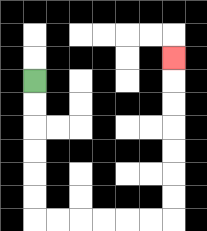{'start': '[1, 3]', 'end': '[7, 2]', 'path_directions': 'D,D,D,D,D,D,R,R,R,R,R,R,U,U,U,U,U,U,U', 'path_coordinates': '[[1, 3], [1, 4], [1, 5], [1, 6], [1, 7], [1, 8], [1, 9], [2, 9], [3, 9], [4, 9], [5, 9], [6, 9], [7, 9], [7, 8], [7, 7], [7, 6], [7, 5], [7, 4], [7, 3], [7, 2]]'}